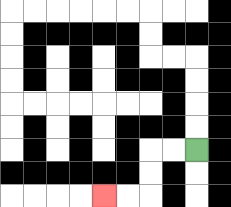{'start': '[8, 6]', 'end': '[4, 8]', 'path_directions': 'L,L,D,D,L,L', 'path_coordinates': '[[8, 6], [7, 6], [6, 6], [6, 7], [6, 8], [5, 8], [4, 8]]'}